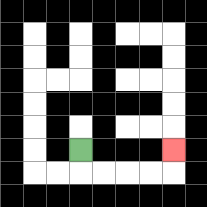{'start': '[3, 6]', 'end': '[7, 6]', 'path_directions': 'D,R,R,R,R,U', 'path_coordinates': '[[3, 6], [3, 7], [4, 7], [5, 7], [6, 7], [7, 7], [7, 6]]'}